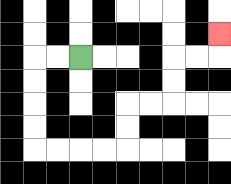{'start': '[3, 2]', 'end': '[9, 1]', 'path_directions': 'L,L,D,D,D,D,R,R,R,R,U,U,R,R,U,U,R,R,U', 'path_coordinates': '[[3, 2], [2, 2], [1, 2], [1, 3], [1, 4], [1, 5], [1, 6], [2, 6], [3, 6], [4, 6], [5, 6], [5, 5], [5, 4], [6, 4], [7, 4], [7, 3], [7, 2], [8, 2], [9, 2], [9, 1]]'}